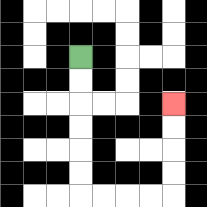{'start': '[3, 2]', 'end': '[7, 4]', 'path_directions': 'D,D,D,D,D,D,R,R,R,R,U,U,U,U', 'path_coordinates': '[[3, 2], [3, 3], [3, 4], [3, 5], [3, 6], [3, 7], [3, 8], [4, 8], [5, 8], [6, 8], [7, 8], [7, 7], [7, 6], [7, 5], [7, 4]]'}